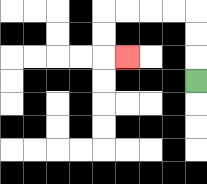{'start': '[8, 3]', 'end': '[5, 2]', 'path_directions': 'U,U,U,L,L,L,L,D,D,R', 'path_coordinates': '[[8, 3], [8, 2], [8, 1], [8, 0], [7, 0], [6, 0], [5, 0], [4, 0], [4, 1], [4, 2], [5, 2]]'}